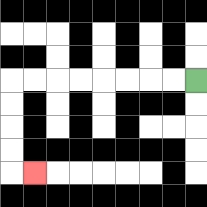{'start': '[8, 3]', 'end': '[1, 7]', 'path_directions': 'L,L,L,L,L,L,L,L,D,D,D,D,R', 'path_coordinates': '[[8, 3], [7, 3], [6, 3], [5, 3], [4, 3], [3, 3], [2, 3], [1, 3], [0, 3], [0, 4], [0, 5], [0, 6], [0, 7], [1, 7]]'}